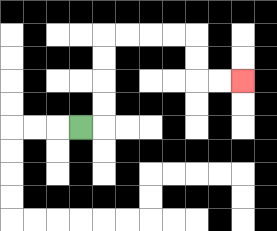{'start': '[3, 5]', 'end': '[10, 3]', 'path_directions': 'R,U,U,U,U,R,R,R,R,D,D,R,R', 'path_coordinates': '[[3, 5], [4, 5], [4, 4], [4, 3], [4, 2], [4, 1], [5, 1], [6, 1], [7, 1], [8, 1], [8, 2], [8, 3], [9, 3], [10, 3]]'}